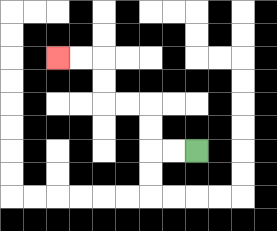{'start': '[8, 6]', 'end': '[2, 2]', 'path_directions': 'L,L,U,U,L,L,U,U,L,L', 'path_coordinates': '[[8, 6], [7, 6], [6, 6], [6, 5], [6, 4], [5, 4], [4, 4], [4, 3], [4, 2], [3, 2], [2, 2]]'}